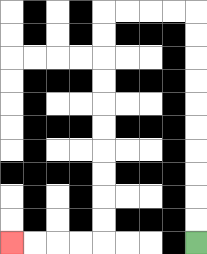{'start': '[8, 10]', 'end': '[0, 10]', 'path_directions': 'U,U,U,U,U,U,U,U,U,U,L,L,L,L,D,D,D,D,D,D,D,D,D,D,L,L,L,L', 'path_coordinates': '[[8, 10], [8, 9], [8, 8], [8, 7], [8, 6], [8, 5], [8, 4], [8, 3], [8, 2], [8, 1], [8, 0], [7, 0], [6, 0], [5, 0], [4, 0], [4, 1], [4, 2], [4, 3], [4, 4], [4, 5], [4, 6], [4, 7], [4, 8], [4, 9], [4, 10], [3, 10], [2, 10], [1, 10], [0, 10]]'}